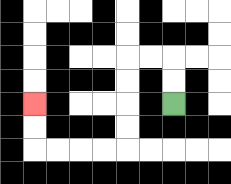{'start': '[7, 4]', 'end': '[1, 4]', 'path_directions': 'U,U,L,L,D,D,D,D,L,L,L,L,U,U', 'path_coordinates': '[[7, 4], [7, 3], [7, 2], [6, 2], [5, 2], [5, 3], [5, 4], [5, 5], [5, 6], [4, 6], [3, 6], [2, 6], [1, 6], [1, 5], [1, 4]]'}